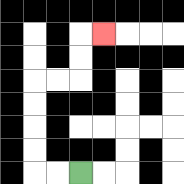{'start': '[3, 7]', 'end': '[4, 1]', 'path_directions': 'L,L,U,U,U,U,R,R,U,U,R', 'path_coordinates': '[[3, 7], [2, 7], [1, 7], [1, 6], [1, 5], [1, 4], [1, 3], [2, 3], [3, 3], [3, 2], [3, 1], [4, 1]]'}